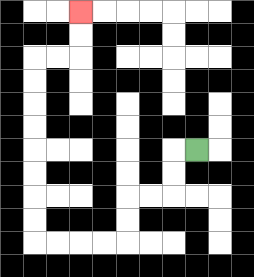{'start': '[8, 6]', 'end': '[3, 0]', 'path_directions': 'L,D,D,L,L,D,D,L,L,L,L,U,U,U,U,U,U,U,U,R,R,U,U', 'path_coordinates': '[[8, 6], [7, 6], [7, 7], [7, 8], [6, 8], [5, 8], [5, 9], [5, 10], [4, 10], [3, 10], [2, 10], [1, 10], [1, 9], [1, 8], [1, 7], [1, 6], [1, 5], [1, 4], [1, 3], [1, 2], [2, 2], [3, 2], [3, 1], [3, 0]]'}